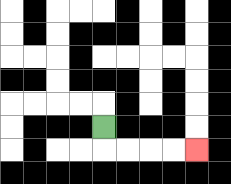{'start': '[4, 5]', 'end': '[8, 6]', 'path_directions': 'D,R,R,R,R', 'path_coordinates': '[[4, 5], [4, 6], [5, 6], [6, 6], [7, 6], [8, 6]]'}